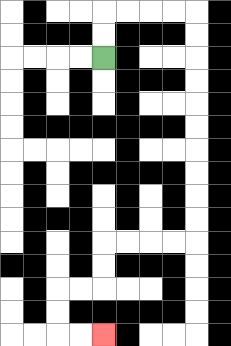{'start': '[4, 2]', 'end': '[4, 14]', 'path_directions': 'U,U,R,R,R,R,D,D,D,D,D,D,D,D,D,D,L,L,L,L,D,D,L,L,D,D,R,R', 'path_coordinates': '[[4, 2], [4, 1], [4, 0], [5, 0], [6, 0], [7, 0], [8, 0], [8, 1], [8, 2], [8, 3], [8, 4], [8, 5], [8, 6], [8, 7], [8, 8], [8, 9], [8, 10], [7, 10], [6, 10], [5, 10], [4, 10], [4, 11], [4, 12], [3, 12], [2, 12], [2, 13], [2, 14], [3, 14], [4, 14]]'}